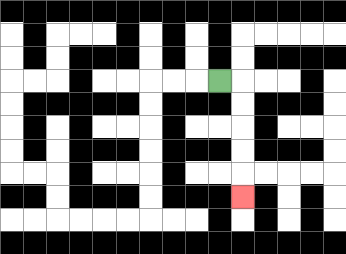{'start': '[9, 3]', 'end': '[10, 8]', 'path_directions': 'R,D,D,D,D,D', 'path_coordinates': '[[9, 3], [10, 3], [10, 4], [10, 5], [10, 6], [10, 7], [10, 8]]'}